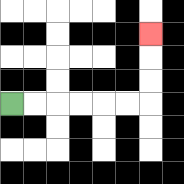{'start': '[0, 4]', 'end': '[6, 1]', 'path_directions': 'R,R,R,R,R,R,U,U,U', 'path_coordinates': '[[0, 4], [1, 4], [2, 4], [3, 4], [4, 4], [5, 4], [6, 4], [6, 3], [6, 2], [6, 1]]'}